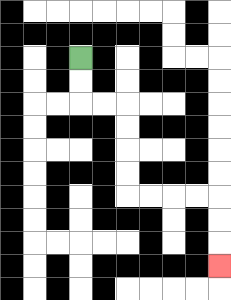{'start': '[3, 2]', 'end': '[9, 11]', 'path_directions': 'D,D,R,R,D,D,D,D,R,R,R,R,D,D,D', 'path_coordinates': '[[3, 2], [3, 3], [3, 4], [4, 4], [5, 4], [5, 5], [5, 6], [5, 7], [5, 8], [6, 8], [7, 8], [8, 8], [9, 8], [9, 9], [9, 10], [9, 11]]'}